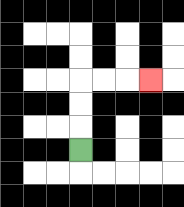{'start': '[3, 6]', 'end': '[6, 3]', 'path_directions': 'U,U,U,R,R,R', 'path_coordinates': '[[3, 6], [3, 5], [3, 4], [3, 3], [4, 3], [5, 3], [6, 3]]'}